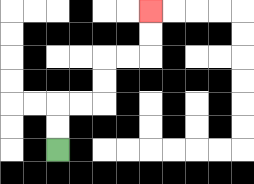{'start': '[2, 6]', 'end': '[6, 0]', 'path_directions': 'U,U,R,R,U,U,R,R,U,U', 'path_coordinates': '[[2, 6], [2, 5], [2, 4], [3, 4], [4, 4], [4, 3], [4, 2], [5, 2], [6, 2], [6, 1], [6, 0]]'}